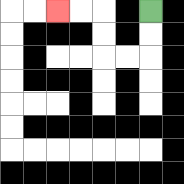{'start': '[6, 0]', 'end': '[2, 0]', 'path_directions': 'D,D,L,L,U,U,L,L', 'path_coordinates': '[[6, 0], [6, 1], [6, 2], [5, 2], [4, 2], [4, 1], [4, 0], [3, 0], [2, 0]]'}